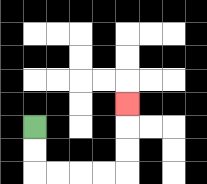{'start': '[1, 5]', 'end': '[5, 4]', 'path_directions': 'D,D,R,R,R,R,U,U,U', 'path_coordinates': '[[1, 5], [1, 6], [1, 7], [2, 7], [3, 7], [4, 7], [5, 7], [5, 6], [5, 5], [5, 4]]'}